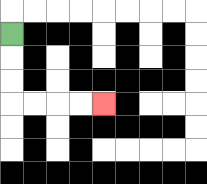{'start': '[0, 1]', 'end': '[4, 4]', 'path_directions': 'D,D,D,R,R,R,R', 'path_coordinates': '[[0, 1], [0, 2], [0, 3], [0, 4], [1, 4], [2, 4], [3, 4], [4, 4]]'}